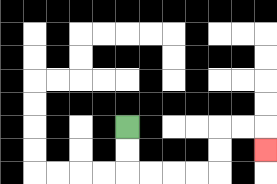{'start': '[5, 5]', 'end': '[11, 6]', 'path_directions': 'D,D,R,R,R,R,U,U,R,R,D', 'path_coordinates': '[[5, 5], [5, 6], [5, 7], [6, 7], [7, 7], [8, 7], [9, 7], [9, 6], [9, 5], [10, 5], [11, 5], [11, 6]]'}